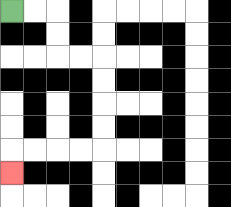{'start': '[0, 0]', 'end': '[0, 7]', 'path_directions': 'R,R,D,D,R,R,D,D,D,D,L,L,L,L,D', 'path_coordinates': '[[0, 0], [1, 0], [2, 0], [2, 1], [2, 2], [3, 2], [4, 2], [4, 3], [4, 4], [4, 5], [4, 6], [3, 6], [2, 6], [1, 6], [0, 6], [0, 7]]'}